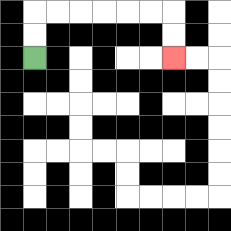{'start': '[1, 2]', 'end': '[7, 2]', 'path_directions': 'U,U,R,R,R,R,R,R,D,D', 'path_coordinates': '[[1, 2], [1, 1], [1, 0], [2, 0], [3, 0], [4, 0], [5, 0], [6, 0], [7, 0], [7, 1], [7, 2]]'}